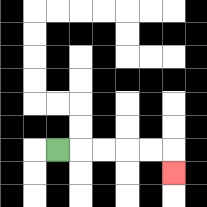{'start': '[2, 6]', 'end': '[7, 7]', 'path_directions': 'R,R,R,R,R,D', 'path_coordinates': '[[2, 6], [3, 6], [4, 6], [5, 6], [6, 6], [7, 6], [7, 7]]'}